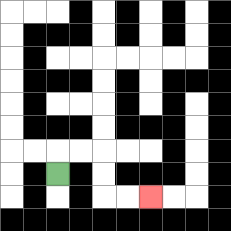{'start': '[2, 7]', 'end': '[6, 8]', 'path_directions': 'U,R,R,D,D,R,R', 'path_coordinates': '[[2, 7], [2, 6], [3, 6], [4, 6], [4, 7], [4, 8], [5, 8], [6, 8]]'}